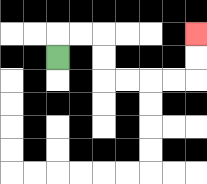{'start': '[2, 2]', 'end': '[8, 1]', 'path_directions': 'U,R,R,D,D,R,R,R,R,U,U', 'path_coordinates': '[[2, 2], [2, 1], [3, 1], [4, 1], [4, 2], [4, 3], [5, 3], [6, 3], [7, 3], [8, 3], [8, 2], [8, 1]]'}